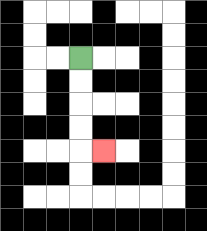{'start': '[3, 2]', 'end': '[4, 6]', 'path_directions': 'D,D,D,D,R', 'path_coordinates': '[[3, 2], [3, 3], [3, 4], [3, 5], [3, 6], [4, 6]]'}